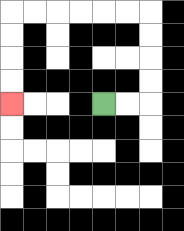{'start': '[4, 4]', 'end': '[0, 4]', 'path_directions': 'R,R,U,U,U,U,L,L,L,L,L,L,D,D,D,D', 'path_coordinates': '[[4, 4], [5, 4], [6, 4], [6, 3], [6, 2], [6, 1], [6, 0], [5, 0], [4, 0], [3, 0], [2, 0], [1, 0], [0, 0], [0, 1], [0, 2], [0, 3], [0, 4]]'}